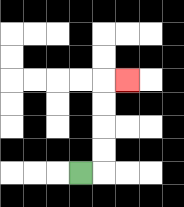{'start': '[3, 7]', 'end': '[5, 3]', 'path_directions': 'R,U,U,U,U,R', 'path_coordinates': '[[3, 7], [4, 7], [4, 6], [4, 5], [4, 4], [4, 3], [5, 3]]'}